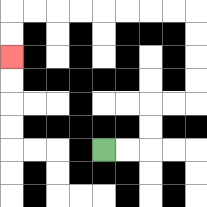{'start': '[4, 6]', 'end': '[0, 2]', 'path_directions': 'R,R,U,U,R,R,U,U,U,U,L,L,L,L,L,L,L,L,D,D', 'path_coordinates': '[[4, 6], [5, 6], [6, 6], [6, 5], [6, 4], [7, 4], [8, 4], [8, 3], [8, 2], [8, 1], [8, 0], [7, 0], [6, 0], [5, 0], [4, 0], [3, 0], [2, 0], [1, 0], [0, 0], [0, 1], [0, 2]]'}